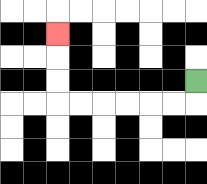{'start': '[8, 3]', 'end': '[2, 1]', 'path_directions': 'D,L,L,L,L,L,L,U,U,U', 'path_coordinates': '[[8, 3], [8, 4], [7, 4], [6, 4], [5, 4], [4, 4], [3, 4], [2, 4], [2, 3], [2, 2], [2, 1]]'}